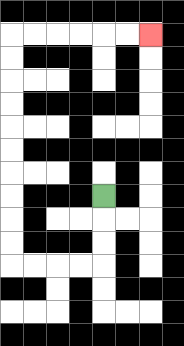{'start': '[4, 8]', 'end': '[6, 1]', 'path_directions': 'D,D,D,L,L,L,L,U,U,U,U,U,U,U,U,U,U,R,R,R,R,R,R', 'path_coordinates': '[[4, 8], [4, 9], [4, 10], [4, 11], [3, 11], [2, 11], [1, 11], [0, 11], [0, 10], [0, 9], [0, 8], [0, 7], [0, 6], [0, 5], [0, 4], [0, 3], [0, 2], [0, 1], [1, 1], [2, 1], [3, 1], [4, 1], [5, 1], [6, 1]]'}